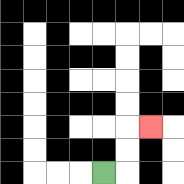{'start': '[4, 7]', 'end': '[6, 5]', 'path_directions': 'R,U,U,R', 'path_coordinates': '[[4, 7], [5, 7], [5, 6], [5, 5], [6, 5]]'}